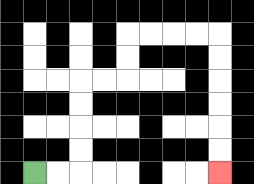{'start': '[1, 7]', 'end': '[9, 7]', 'path_directions': 'R,R,U,U,U,U,R,R,U,U,R,R,R,R,D,D,D,D,D,D', 'path_coordinates': '[[1, 7], [2, 7], [3, 7], [3, 6], [3, 5], [3, 4], [3, 3], [4, 3], [5, 3], [5, 2], [5, 1], [6, 1], [7, 1], [8, 1], [9, 1], [9, 2], [9, 3], [9, 4], [9, 5], [9, 6], [9, 7]]'}